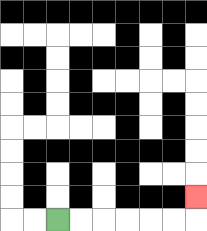{'start': '[2, 9]', 'end': '[8, 8]', 'path_directions': 'R,R,R,R,R,R,U', 'path_coordinates': '[[2, 9], [3, 9], [4, 9], [5, 9], [6, 9], [7, 9], [8, 9], [8, 8]]'}